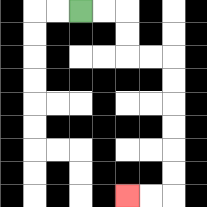{'start': '[3, 0]', 'end': '[5, 8]', 'path_directions': 'R,R,D,D,R,R,D,D,D,D,D,D,L,L', 'path_coordinates': '[[3, 0], [4, 0], [5, 0], [5, 1], [5, 2], [6, 2], [7, 2], [7, 3], [7, 4], [7, 5], [7, 6], [7, 7], [7, 8], [6, 8], [5, 8]]'}